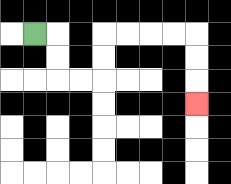{'start': '[1, 1]', 'end': '[8, 4]', 'path_directions': 'R,D,D,R,R,U,U,R,R,R,R,D,D,D', 'path_coordinates': '[[1, 1], [2, 1], [2, 2], [2, 3], [3, 3], [4, 3], [4, 2], [4, 1], [5, 1], [6, 1], [7, 1], [8, 1], [8, 2], [8, 3], [8, 4]]'}